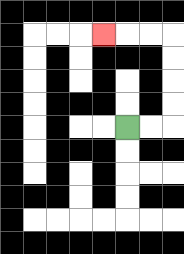{'start': '[5, 5]', 'end': '[4, 1]', 'path_directions': 'R,R,U,U,U,U,L,L,L', 'path_coordinates': '[[5, 5], [6, 5], [7, 5], [7, 4], [7, 3], [7, 2], [7, 1], [6, 1], [5, 1], [4, 1]]'}